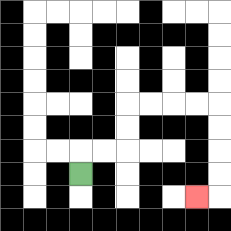{'start': '[3, 7]', 'end': '[8, 8]', 'path_directions': 'U,R,R,U,U,R,R,R,R,D,D,D,D,L', 'path_coordinates': '[[3, 7], [3, 6], [4, 6], [5, 6], [5, 5], [5, 4], [6, 4], [7, 4], [8, 4], [9, 4], [9, 5], [9, 6], [9, 7], [9, 8], [8, 8]]'}